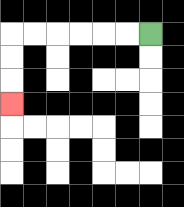{'start': '[6, 1]', 'end': '[0, 4]', 'path_directions': 'L,L,L,L,L,L,D,D,D', 'path_coordinates': '[[6, 1], [5, 1], [4, 1], [3, 1], [2, 1], [1, 1], [0, 1], [0, 2], [0, 3], [0, 4]]'}